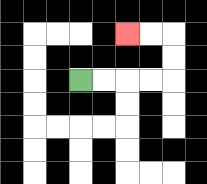{'start': '[3, 3]', 'end': '[5, 1]', 'path_directions': 'R,R,R,R,U,U,L,L', 'path_coordinates': '[[3, 3], [4, 3], [5, 3], [6, 3], [7, 3], [7, 2], [7, 1], [6, 1], [5, 1]]'}